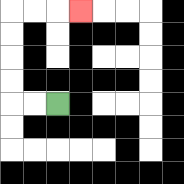{'start': '[2, 4]', 'end': '[3, 0]', 'path_directions': 'L,L,U,U,U,U,R,R,R', 'path_coordinates': '[[2, 4], [1, 4], [0, 4], [0, 3], [0, 2], [0, 1], [0, 0], [1, 0], [2, 0], [3, 0]]'}